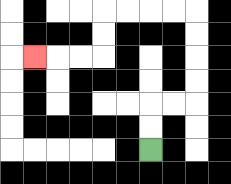{'start': '[6, 6]', 'end': '[1, 2]', 'path_directions': 'U,U,R,R,U,U,U,U,L,L,L,L,D,D,L,L,L', 'path_coordinates': '[[6, 6], [6, 5], [6, 4], [7, 4], [8, 4], [8, 3], [8, 2], [8, 1], [8, 0], [7, 0], [6, 0], [5, 0], [4, 0], [4, 1], [4, 2], [3, 2], [2, 2], [1, 2]]'}